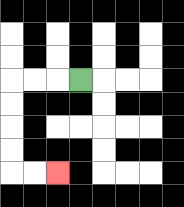{'start': '[3, 3]', 'end': '[2, 7]', 'path_directions': 'L,L,L,D,D,D,D,R,R', 'path_coordinates': '[[3, 3], [2, 3], [1, 3], [0, 3], [0, 4], [0, 5], [0, 6], [0, 7], [1, 7], [2, 7]]'}